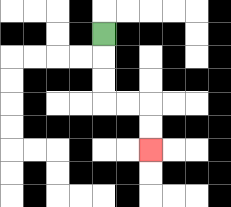{'start': '[4, 1]', 'end': '[6, 6]', 'path_directions': 'D,D,D,R,R,D,D', 'path_coordinates': '[[4, 1], [4, 2], [4, 3], [4, 4], [5, 4], [6, 4], [6, 5], [6, 6]]'}